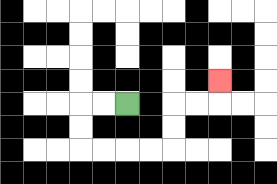{'start': '[5, 4]', 'end': '[9, 3]', 'path_directions': 'L,L,D,D,R,R,R,R,U,U,R,R,U', 'path_coordinates': '[[5, 4], [4, 4], [3, 4], [3, 5], [3, 6], [4, 6], [5, 6], [6, 6], [7, 6], [7, 5], [7, 4], [8, 4], [9, 4], [9, 3]]'}